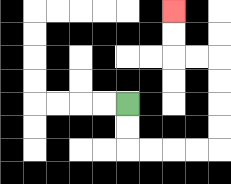{'start': '[5, 4]', 'end': '[7, 0]', 'path_directions': 'D,D,R,R,R,R,U,U,U,U,L,L,U,U', 'path_coordinates': '[[5, 4], [5, 5], [5, 6], [6, 6], [7, 6], [8, 6], [9, 6], [9, 5], [9, 4], [9, 3], [9, 2], [8, 2], [7, 2], [7, 1], [7, 0]]'}